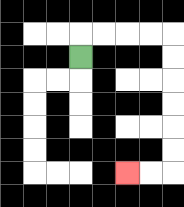{'start': '[3, 2]', 'end': '[5, 7]', 'path_directions': 'U,R,R,R,R,D,D,D,D,D,D,L,L', 'path_coordinates': '[[3, 2], [3, 1], [4, 1], [5, 1], [6, 1], [7, 1], [7, 2], [7, 3], [7, 4], [7, 5], [7, 6], [7, 7], [6, 7], [5, 7]]'}